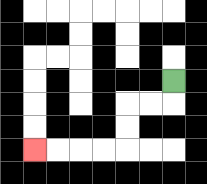{'start': '[7, 3]', 'end': '[1, 6]', 'path_directions': 'D,L,L,D,D,L,L,L,L', 'path_coordinates': '[[7, 3], [7, 4], [6, 4], [5, 4], [5, 5], [5, 6], [4, 6], [3, 6], [2, 6], [1, 6]]'}